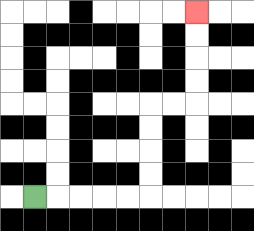{'start': '[1, 8]', 'end': '[8, 0]', 'path_directions': 'R,R,R,R,R,U,U,U,U,R,R,U,U,U,U', 'path_coordinates': '[[1, 8], [2, 8], [3, 8], [4, 8], [5, 8], [6, 8], [6, 7], [6, 6], [6, 5], [6, 4], [7, 4], [8, 4], [8, 3], [8, 2], [8, 1], [8, 0]]'}